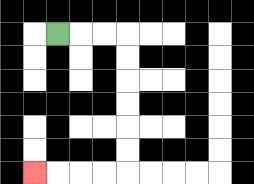{'start': '[2, 1]', 'end': '[1, 7]', 'path_directions': 'R,R,R,D,D,D,D,D,D,L,L,L,L', 'path_coordinates': '[[2, 1], [3, 1], [4, 1], [5, 1], [5, 2], [5, 3], [5, 4], [5, 5], [5, 6], [5, 7], [4, 7], [3, 7], [2, 7], [1, 7]]'}